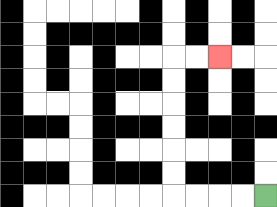{'start': '[11, 8]', 'end': '[9, 2]', 'path_directions': 'L,L,L,L,U,U,U,U,U,U,R,R', 'path_coordinates': '[[11, 8], [10, 8], [9, 8], [8, 8], [7, 8], [7, 7], [7, 6], [7, 5], [7, 4], [7, 3], [7, 2], [8, 2], [9, 2]]'}